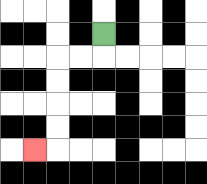{'start': '[4, 1]', 'end': '[1, 6]', 'path_directions': 'D,L,L,D,D,D,D,L', 'path_coordinates': '[[4, 1], [4, 2], [3, 2], [2, 2], [2, 3], [2, 4], [2, 5], [2, 6], [1, 6]]'}